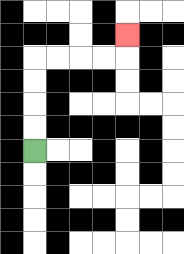{'start': '[1, 6]', 'end': '[5, 1]', 'path_directions': 'U,U,U,U,R,R,R,R,U', 'path_coordinates': '[[1, 6], [1, 5], [1, 4], [1, 3], [1, 2], [2, 2], [3, 2], [4, 2], [5, 2], [5, 1]]'}